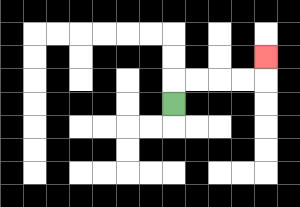{'start': '[7, 4]', 'end': '[11, 2]', 'path_directions': 'U,R,R,R,R,U', 'path_coordinates': '[[7, 4], [7, 3], [8, 3], [9, 3], [10, 3], [11, 3], [11, 2]]'}